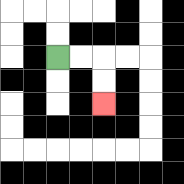{'start': '[2, 2]', 'end': '[4, 4]', 'path_directions': 'R,R,D,D', 'path_coordinates': '[[2, 2], [3, 2], [4, 2], [4, 3], [4, 4]]'}